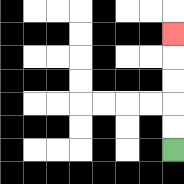{'start': '[7, 6]', 'end': '[7, 1]', 'path_directions': 'U,U,U,U,U', 'path_coordinates': '[[7, 6], [7, 5], [7, 4], [7, 3], [7, 2], [7, 1]]'}